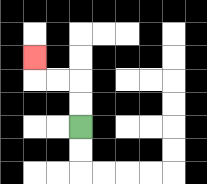{'start': '[3, 5]', 'end': '[1, 2]', 'path_directions': 'U,U,L,L,U', 'path_coordinates': '[[3, 5], [3, 4], [3, 3], [2, 3], [1, 3], [1, 2]]'}